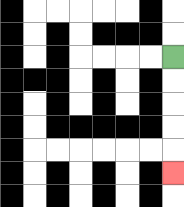{'start': '[7, 2]', 'end': '[7, 7]', 'path_directions': 'D,D,D,D,D', 'path_coordinates': '[[7, 2], [7, 3], [7, 4], [7, 5], [7, 6], [7, 7]]'}